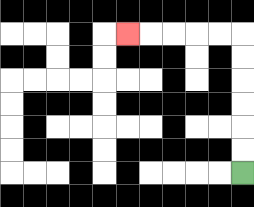{'start': '[10, 7]', 'end': '[5, 1]', 'path_directions': 'U,U,U,U,U,U,L,L,L,L,L', 'path_coordinates': '[[10, 7], [10, 6], [10, 5], [10, 4], [10, 3], [10, 2], [10, 1], [9, 1], [8, 1], [7, 1], [6, 1], [5, 1]]'}